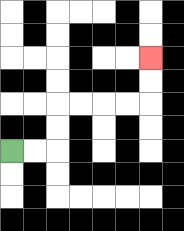{'start': '[0, 6]', 'end': '[6, 2]', 'path_directions': 'R,R,U,U,R,R,R,R,U,U', 'path_coordinates': '[[0, 6], [1, 6], [2, 6], [2, 5], [2, 4], [3, 4], [4, 4], [5, 4], [6, 4], [6, 3], [6, 2]]'}